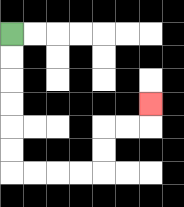{'start': '[0, 1]', 'end': '[6, 4]', 'path_directions': 'D,D,D,D,D,D,R,R,R,R,U,U,R,R,U', 'path_coordinates': '[[0, 1], [0, 2], [0, 3], [0, 4], [0, 5], [0, 6], [0, 7], [1, 7], [2, 7], [3, 7], [4, 7], [4, 6], [4, 5], [5, 5], [6, 5], [6, 4]]'}